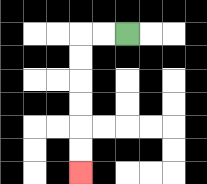{'start': '[5, 1]', 'end': '[3, 7]', 'path_directions': 'L,L,D,D,D,D,D,D', 'path_coordinates': '[[5, 1], [4, 1], [3, 1], [3, 2], [3, 3], [3, 4], [3, 5], [3, 6], [3, 7]]'}